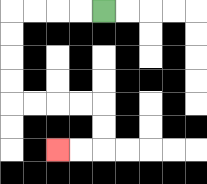{'start': '[4, 0]', 'end': '[2, 6]', 'path_directions': 'L,L,L,L,D,D,D,D,R,R,R,R,D,D,L,L', 'path_coordinates': '[[4, 0], [3, 0], [2, 0], [1, 0], [0, 0], [0, 1], [0, 2], [0, 3], [0, 4], [1, 4], [2, 4], [3, 4], [4, 4], [4, 5], [4, 6], [3, 6], [2, 6]]'}